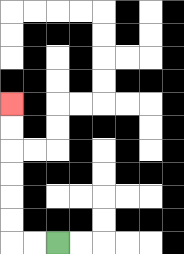{'start': '[2, 10]', 'end': '[0, 4]', 'path_directions': 'L,L,U,U,U,U,U,U', 'path_coordinates': '[[2, 10], [1, 10], [0, 10], [0, 9], [0, 8], [0, 7], [0, 6], [0, 5], [0, 4]]'}